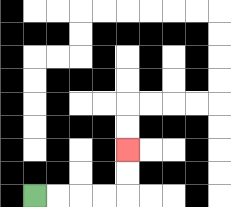{'start': '[1, 8]', 'end': '[5, 6]', 'path_directions': 'R,R,R,R,U,U', 'path_coordinates': '[[1, 8], [2, 8], [3, 8], [4, 8], [5, 8], [5, 7], [5, 6]]'}